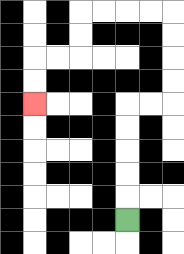{'start': '[5, 9]', 'end': '[1, 4]', 'path_directions': 'U,U,U,U,U,R,R,U,U,U,U,L,L,L,L,D,D,L,L,D,D', 'path_coordinates': '[[5, 9], [5, 8], [5, 7], [5, 6], [5, 5], [5, 4], [6, 4], [7, 4], [7, 3], [7, 2], [7, 1], [7, 0], [6, 0], [5, 0], [4, 0], [3, 0], [3, 1], [3, 2], [2, 2], [1, 2], [1, 3], [1, 4]]'}